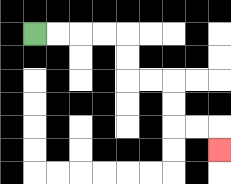{'start': '[1, 1]', 'end': '[9, 6]', 'path_directions': 'R,R,R,R,D,D,R,R,D,D,R,R,D', 'path_coordinates': '[[1, 1], [2, 1], [3, 1], [4, 1], [5, 1], [5, 2], [5, 3], [6, 3], [7, 3], [7, 4], [7, 5], [8, 5], [9, 5], [9, 6]]'}